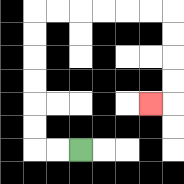{'start': '[3, 6]', 'end': '[6, 4]', 'path_directions': 'L,L,U,U,U,U,U,U,R,R,R,R,R,R,D,D,D,D,L', 'path_coordinates': '[[3, 6], [2, 6], [1, 6], [1, 5], [1, 4], [1, 3], [1, 2], [1, 1], [1, 0], [2, 0], [3, 0], [4, 0], [5, 0], [6, 0], [7, 0], [7, 1], [7, 2], [7, 3], [7, 4], [6, 4]]'}